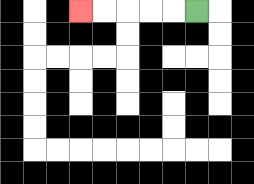{'start': '[8, 0]', 'end': '[3, 0]', 'path_directions': 'L,L,L,L,L', 'path_coordinates': '[[8, 0], [7, 0], [6, 0], [5, 0], [4, 0], [3, 0]]'}